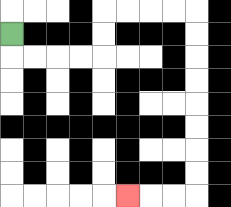{'start': '[0, 1]', 'end': '[5, 8]', 'path_directions': 'D,R,R,R,R,U,U,R,R,R,R,D,D,D,D,D,D,D,D,L,L,L', 'path_coordinates': '[[0, 1], [0, 2], [1, 2], [2, 2], [3, 2], [4, 2], [4, 1], [4, 0], [5, 0], [6, 0], [7, 0], [8, 0], [8, 1], [8, 2], [8, 3], [8, 4], [8, 5], [8, 6], [8, 7], [8, 8], [7, 8], [6, 8], [5, 8]]'}